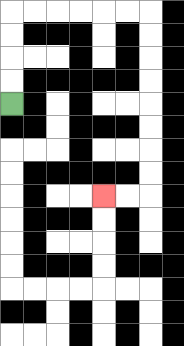{'start': '[0, 4]', 'end': '[4, 8]', 'path_directions': 'U,U,U,U,R,R,R,R,R,R,D,D,D,D,D,D,D,D,L,L', 'path_coordinates': '[[0, 4], [0, 3], [0, 2], [0, 1], [0, 0], [1, 0], [2, 0], [3, 0], [4, 0], [5, 0], [6, 0], [6, 1], [6, 2], [6, 3], [6, 4], [6, 5], [6, 6], [6, 7], [6, 8], [5, 8], [4, 8]]'}